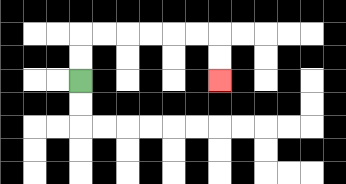{'start': '[3, 3]', 'end': '[9, 3]', 'path_directions': 'U,U,R,R,R,R,R,R,D,D', 'path_coordinates': '[[3, 3], [3, 2], [3, 1], [4, 1], [5, 1], [6, 1], [7, 1], [8, 1], [9, 1], [9, 2], [9, 3]]'}